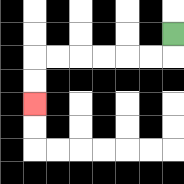{'start': '[7, 1]', 'end': '[1, 4]', 'path_directions': 'D,L,L,L,L,L,L,D,D', 'path_coordinates': '[[7, 1], [7, 2], [6, 2], [5, 2], [4, 2], [3, 2], [2, 2], [1, 2], [1, 3], [1, 4]]'}